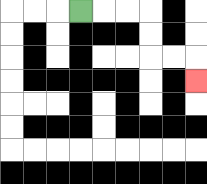{'start': '[3, 0]', 'end': '[8, 3]', 'path_directions': 'R,R,R,D,D,R,R,D', 'path_coordinates': '[[3, 0], [4, 0], [5, 0], [6, 0], [6, 1], [6, 2], [7, 2], [8, 2], [8, 3]]'}